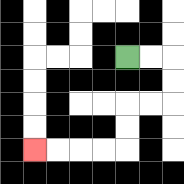{'start': '[5, 2]', 'end': '[1, 6]', 'path_directions': 'R,R,D,D,L,L,D,D,L,L,L,L', 'path_coordinates': '[[5, 2], [6, 2], [7, 2], [7, 3], [7, 4], [6, 4], [5, 4], [5, 5], [5, 6], [4, 6], [3, 6], [2, 6], [1, 6]]'}